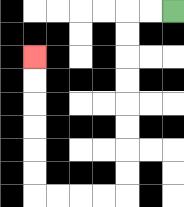{'start': '[7, 0]', 'end': '[1, 2]', 'path_directions': 'L,L,D,D,D,D,D,D,D,D,L,L,L,L,U,U,U,U,U,U', 'path_coordinates': '[[7, 0], [6, 0], [5, 0], [5, 1], [5, 2], [5, 3], [5, 4], [5, 5], [5, 6], [5, 7], [5, 8], [4, 8], [3, 8], [2, 8], [1, 8], [1, 7], [1, 6], [1, 5], [1, 4], [1, 3], [1, 2]]'}